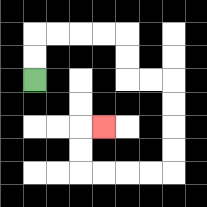{'start': '[1, 3]', 'end': '[4, 5]', 'path_directions': 'U,U,R,R,R,R,D,D,R,R,D,D,D,D,L,L,L,L,U,U,R', 'path_coordinates': '[[1, 3], [1, 2], [1, 1], [2, 1], [3, 1], [4, 1], [5, 1], [5, 2], [5, 3], [6, 3], [7, 3], [7, 4], [7, 5], [7, 6], [7, 7], [6, 7], [5, 7], [4, 7], [3, 7], [3, 6], [3, 5], [4, 5]]'}